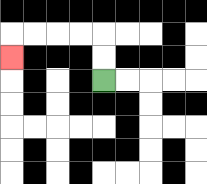{'start': '[4, 3]', 'end': '[0, 2]', 'path_directions': 'U,U,L,L,L,L,D', 'path_coordinates': '[[4, 3], [4, 2], [4, 1], [3, 1], [2, 1], [1, 1], [0, 1], [0, 2]]'}